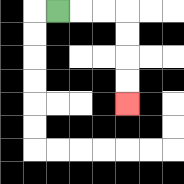{'start': '[2, 0]', 'end': '[5, 4]', 'path_directions': 'R,R,R,D,D,D,D', 'path_coordinates': '[[2, 0], [3, 0], [4, 0], [5, 0], [5, 1], [5, 2], [5, 3], [5, 4]]'}